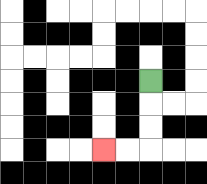{'start': '[6, 3]', 'end': '[4, 6]', 'path_directions': 'D,D,D,L,L', 'path_coordinates': '[[6, 3], [6, 4], [6, 5], [6, 6], [5, 6], [4, 6]]'}